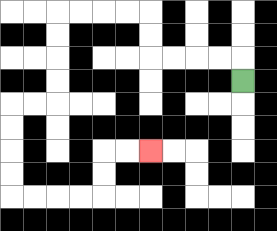{'start': '[10, 3]', 'end': '[6, 6]', 'path_directions': 'U,L,L,L,L,U,U,L,L,L,L,D,D,D,D,L,L,D,D,D,D,R,R,R,R,U,U,R,R', 'path_coordinates': '[[10, 3], [10, 2], [9, 2], [8, 2], [7, 2], [6, 2], [6, 1], [6, 0], [5, 0], [4, 0], [3, 0], [2, 0], [2, 1], [2, 2], [2, 3], [2, 4], [1, 4], [0, 4], [0, 5], [0, 6], [0, 7], [0, 8], [1, 8], [2, 8], [3, 8], [4, 8], [4, 7], [4, 6], [5, 6], [6, 6]]'}